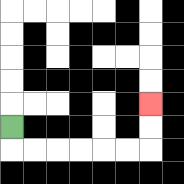{'start': '[0, 5]', 'end': '[6, 4]', 'path_directions': 'D,R,R,R,R,R,R,U,U', 'path_coordinates': '[[0, 5], [0, 6], [1, 6], [2, 6], [3, 6], [4, 6], [5, 6], [6, 6], [6, 5], [6, 4]]'}